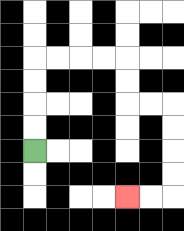{'start': '[1, 6]', 'end': '[5, 8]', 'path_directions': 'U,U,U,U,R,R,R,R,D,D,R,R,D,D,D,D,L,L', 'path_coordinates': '[[1, 6], [1, 5], [1, 4], [1, 3], [1, 2], [2, 2], [3, 2], [4, 2], [5, 2], [5, 3], [5, 4], [6, 4], [7, 4], [7, 5], [7, 6], [7, 7], [7, 8], [6, 8], [5, 8]]'}